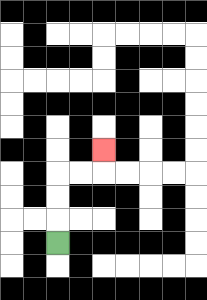{'start': '[2, 10]', 'end': '[4, 6]', 'path_directions': 'U,U,U,R,R,U', 'path_coordinates': '[[2, 10], [2, 9], [2, 8], [2, 7], [3, 7], [4, 7], [4, 6]]'}